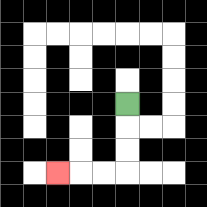{'start': '[5, 4]', 'end': '[2, 7]', 'path_directions': 'D,D,D,L,L,L', 'path_coordinates': '[[5, 4], [5, 5], [5, 6], [5, 7], [4, 7], [3, 7], [2, 7]]'}